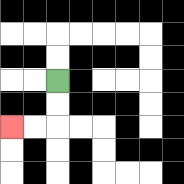{'start': '[2, 3]', 'end': '[0, 5]', 'path_directions': 'D,D,L,L', 'path_coordinates': '[[2, 3], [2, 4], [2, 5], [1, 5], [0, 5]]'}